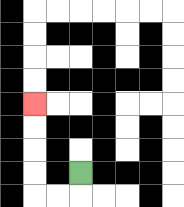{'start': '[3, 7]', 'end': '[1, 4]', 'path_directions': 'D,L,L,U,U,U,U', 'path_coordinates': '[[3, 7], [3, 8], [2, 8], [1, 8], [1, 7], [1, 6], [1, 5], [1, 4]]'}